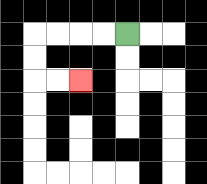{'start': '[5, 1]', 'end': '[3, 3]', 'path_directions': 'L,L,L,L,D,D,R,R', 'path_coordinates': '[[5, 1], [4, 1], [3, 1], [2, 1], [1, 1], [1, 2], [1, 3], [2, 3], [3, 3]]'}